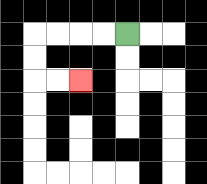{'start': '[5, 1]', 'end': '[3, 3]', 'path_directions': 'L,L,L,L,D,D,R,R', 'path_coordinates': '[[5, 1], [4, 1], [3, 1], [2, 1], [1, 1], [1, 2], [1, 3], [2, 3], [3, 3]]'}